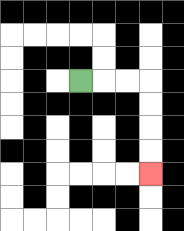{'start': '[3, 3]', 'end': '[6, 7]', 'path_directions': 'R,R,R,D,D,D,D', 'path_coordinates': '[[3, 3], [4, 3], [5, 3], [6, 3], [6, 4], [6, 5], [6, 6], [6, 7]]'}